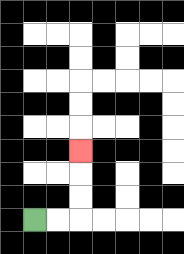{'start': '[1, 9]', 'end': '[3, 6]', 'path_directions': 'R,R,U,U,U', 'path_coordinates': '[[1, 9], [2, 9], [3, 9], [3, 8], [3, 7], [3, 6]]'}